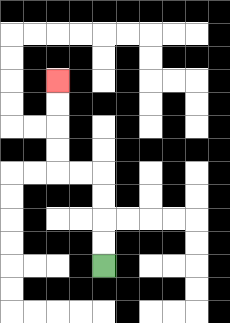{'start': '[4, 11]', 'end': '[2, 3]', 'path_directions': 'U,U,U,U,L,L,U,U,U,U', 'path_coordinates': '[[4, 11], [4, 10], [4, 9], [4, 8], [4, 7], [3, 7], [2, 7], [2, 6], [2, 5], [2, 4], [2, 3]]'}